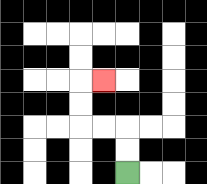{'start': '[5, 7]', 'end': '[4, 3]', 'path_directions': 'U,U,L,L,U,U,R', 'path_coordinates': '[[5, 7], [5, 6], [5, 5], [4, 5], [3, 5], [3, 4], [3, 3], [4, 3]]'}